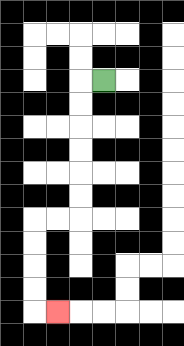{'start': '[4, 3]', 'end': '[2, 13]', 'path_directions': 'L,D,D,D,D,D,D,L,L,D,D,D,D,R', 'path_coordinates': '[[4, 3], [3, 3], [3, 4], [3, 5], [3, 6], [3, 7], [3, 8], [3, 9], [2, 9], [1, 9], [1, 10], [1, 11], [1, 12], [1, 13], [2, 13]]'}